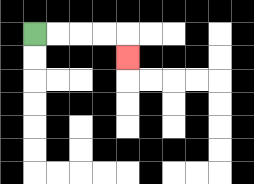{'start': '[1, 1]', 'end': '[5, 2]', 'path_directions': 'R,R,R,R,D', 'path_coordinates': '[[1, 1], [2, 1], [3, 1], [4, 1], [5, 1], [5, 2]]'}